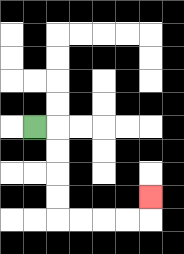{'start': '[1, 5]', 'end': '[6, 8]', 'path_directions': 'R,D,D,D,D,R,R,R,R,U', 'path_coordinates': '[[1, 5], [2, 5], [2, 6], [2, 7], [2, 8], [2, 9], [3, 9], [4, 9], [5, 9], [6, 9], [6, 8]]'}